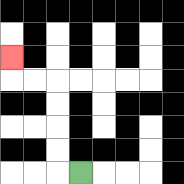{'start': '[3, 7]', 'end': '[0, 2]', 'path_directions': 'L,U,U,U,U,L,L,U', 'path_coordinates': '[[3, 7], [2, 7], [2, 6], [2, 5], [2, 4], [2, 3], [1, 3], [0, 3], [0, 2]]'}